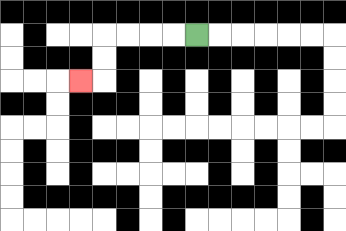{'start': '[8, 1]', 'end': '[3, 3]', 'path_directions': 'L,L,L,L,D,D,L', 'path_coordinates': '[[8, 1], [7, 1], [6, 1], [5, 1], [4, 1], [4, 2], [4, 3], [3, 3]]'}